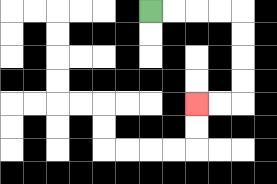{'start': '[6, 0]', 'end': '[8, 4]', 'path_directions': 'R,R,R,R,D,D,D,D,L,L', 'path_coordinates': '[[6, 0], [7, 0], [8, 0], [9, 0], [10, 0], [10, 1], [10, 2], [10, 3], [10, 4], [9, 4], [8, 4]]'}